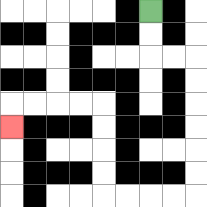{'start': '[6, 0]', 'end': '[0, 5]', 'path_directions': 'D,D,R,R,D,D,D,D,D,D,L,L,L,L,U,U,U,U,L,L,L,L,D', 'path_coordinates': '[[6, 0], [6, 1], [6, 2], [7, 2], [8, 2], [8, 3], [8, 4], [8, 5], [8, 6], [8, 7], [8, 8], [7, 8], [6, 8], [5, 8], [4, 8], [4, 7], [4, 6], [4, 5], [4, 4], [3, 4], [2, 4], [1, 4], [0, 4], [0, 5]]'}